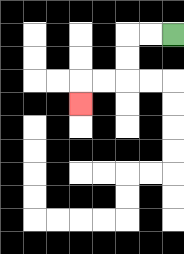{'start': '[7, 1]', 'end': '[3, 4]', 'path_directions': 'L,L,D,D,L,L,D', 'path_coordinates': '[[7, 1], [6, 1], [5, 1], [5, 2], [5, 3], [4, 3], [3, 3], [3, 4]]'}